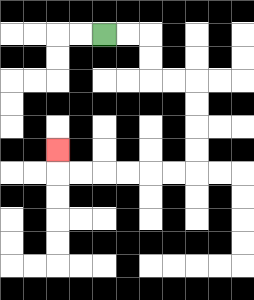{'start': '[4, 1]', 'end': '[2, 6]', 'path_directions': 'R,R,D,D,R,R,D,D,D,D,L,L,L,L,L,L,U', 'path_coordinates': '[[4, 1], [5, 1], [6, 1], [6, 2], [6, 3], [7, 3], [8, 3], [8, 4], [8, 5], [8, 6], [8, 7], [7, 7], [6, 7], [5, 7], [4, 7], [3, 7], [2, 7], [2, 6]]'}